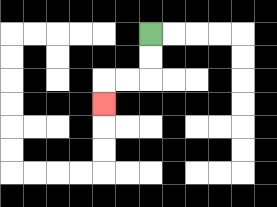{'start': '[6, 1]', 'end': '[4, 4]', 'path_directions': 'D,D,L,L,D', 'path_coordinates': '[[6, 1], [6, 2], [6, 3], [5, 3], [4, 3], [4, 4]]'}